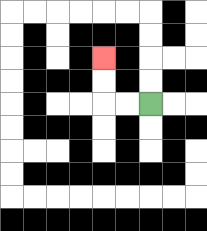{'start': '[6, 4]', 'end': '[4, 2]', 'path_directions': 'L,L,U,U', 'path_coordinates': '[[6, 4], [5, 4], [4, 4], [4, 3], [4, 2]]'}